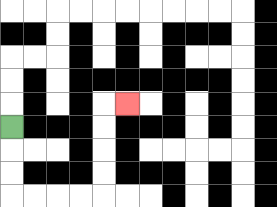{'start': '[0, 5]', 'end': '[5, 4]', 'path_directions': 'D,D,D,R,R,R,R,U,U,U,U,R', 'path_coordinates': '[[0, 5], [0, 6], [0, 7], [0, 8], [1, 8], [2, 8], [3, 8], [4, 8], [4, 7], [4, 6], [4, 5], [4, 4], [5, 4]]'}